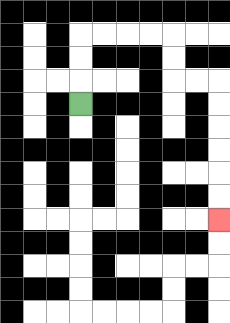{'start': '[3, 4]', 'end': '[9, 9]', 'path_directions': 'U,U,U,R,R,R,R,D,D,R,R,D,D,D,D,D,D', 'path_coordinates': '[[3, 4], [3, 3], [3, 2], [3, 1], [4, 1], [5, 1], [6, 1], [7, 1], [7, 2], [7, 3], [8, 3], [9, 3], [9, 4], [9, 5], [9, 6], [9, 7], [9, 8], [9, 9]]'}